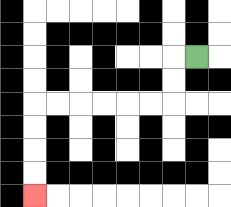{'start': '[8, 2]', 'end': '[1, 8]', 'path_directions': 'L,D,D,L,L,L,L,L,L,D,D,D,D', 'path_coordinates': '[[8, 2], [7, 2], [7, 3], [7, 4], [6, 4], [5, 4], [4, 4], [3, 4], [2, 4], [1, 4], [1, 5], [1, 6], [1, 7], [1, 8]]'}